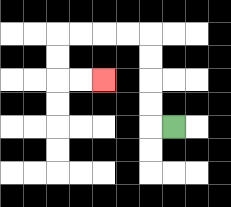{'start': '[7, 5]', 'end': '[4, 3]', 'path_directions': 'L,U,U,U,U,L,L,L,L,D,D,R,R', 'path_coordinates': '[[7, 5], [6, 5], [6, 4], [6, 3], [6, 2], [6, 1], [5, 1], [4, 1], [3, 1], [2, 1], [2, 2], [2, 3], [3, 3], [4, 3]]'}